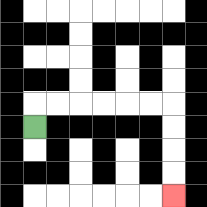{'start': '[1, 5]', 'end': '[7, 8]', 'path_directions': 'U,R,R,R,R,R,R,D,D,D,D', 'path_coordinates': '[[1, 5], [1, 4], [2, 4], [3, 4], [4, 4], [5, 4], [6, 4], [7, 4], [7, 5], [7, 6], [7, 7], [7, 8]]'}